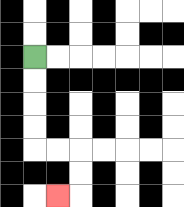{'start': '[1, 2]', 'end': '[2, 8]', 'path_directions': 'D,D,D,D,R,R,D,D,L', 'path_coordinates': '[[1, 2], [1, 3], [1, 4], [1, 5], [1, 6], [2, 6], [3, 6], [3, 7], [3, 8], [2, 8]]'}